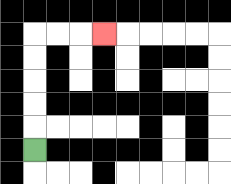{'start': '[1, 6]', 'end': '[4, 1]', 'path_directions': 'U,U,U,U,U,R,R,R', 'path_coordinates': '[[1, 6], [1, 5], [1, 4], [1, 3], [1, 2], [1, 1], [2, 1], [3, 1], [4, 1]]'}